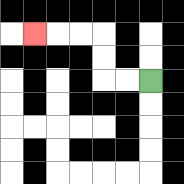{'start': '[6, 3]', 'end': '[1, 1]', 'path_directions': 'L,L,U,U,L,L,L', 'path_coordinates': '[[6, 3], [5, 3], [4, 3], [4, 2], [4, 1], [3, 1], [2, 1], [1, 1]]'}